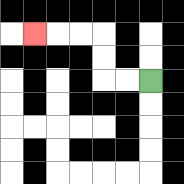{'start': '[6, 3]', 'end': '[1, 1]', 'path_directions': 'L,L,U,U,L,L,L', 'path_coordinates': '[[6, 3], [5, 3], [4, 3], [4, 2], [4, 1], [3, 1], [2, 1], [1, 1]]'}